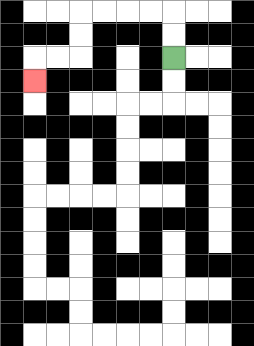{'start': '[7, 2]', 'end': '[1, 3]', 'path_directions': 'U,U,L,L,L,L,D,D,L,L,D', 'path_coordinates': '[[7, 2], [7, 1], [7, 0], [6, 0], [5, 0], [4, 0], [3, 0], [3, 1], [3, 2], [2, 2], [1, 2], [1, 3]]'}